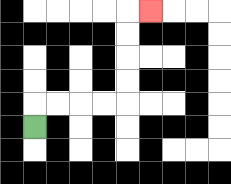{'start': '[1, 5]', 'end': '[6, 0]', 'path_directions': 'U,R,R,R,R,U,U,U,U,R', 'path_coordinates': '[[1, 5], [1, 4], [2, 4], [3, 4], [4, 4], [5, 4], [5, 3], [5, 2], [5, 1], [5, 0], [6, 0]]'}